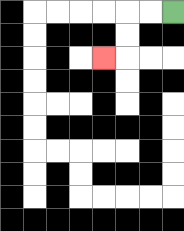{'start': '[7, 0]', 'end': '[4, 2]', 'path_directions': 'L,L,D,D,L', 'path_coordinates': '[[7, 0], [6, 0], [5, 0], [5, 1], [5, 2], [4, 2]]'}